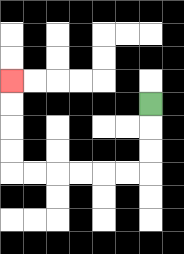{'start': '[6, 4]', 'end': '[0, 3]', 'path_directions': 'D,D,D,L,L,L,L,L,L,U,U,U,U', 'path_coordinates': '[[6, 4], [6, 5], [6, 6], [6, 7], [5, 7], [4, 7], [3, 7], [2, 7], [1, 7], [0, 7], [0, 6], [0, 5], [0, 4], [0, 3]]'}